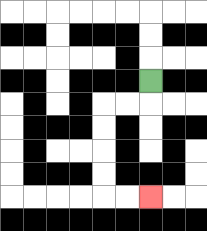{'start': '[6, 3]', 'end': '[6, 8]', 'path_directions': 'D,L,L,D,D,D,D,R,R', 'path_coordinates': '[[6, 3], [6, 4], [5, 4], [4, 4], [4, 5], [4, 6], [4, 7], [4, 8], [5, 8], [6, 8]]'}